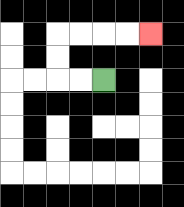{'start': '[4, 3]', 'end': '[6, 1]', 'path_directions': 'L,L,U,U,R,R,R,R', 'path_coordinates': '[[4, 3], [3, 3], [2, 3], [2, 2], [2, 1], [3, 1], [4, 1], [5, 1], [6, 1]]'}